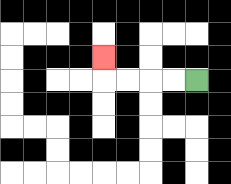{'start': '[8, 3]', 'end': '[4, 2]', 'path_directions': 'L,L,L,L,U', 'path_coordinates': '[[8, 3], [7, 3], [6, 3], [5, 3], [4, 3], [4, 2]]'}